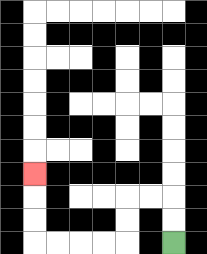{'start': '[7, 10]', 'end': '[1, 7]', 'path_directions': 'U,U,L,L,D,D,L,L,L,L,U,U,U', 'path_coordinates': '[[7, 10], [7, 9], [7, 8], [6, 8], [5, 8], [5, 9], [5, 10], [4, 10], [3, 10], [2, 10], [1, 10], [1, 9], [1, 8], [1, 7]]'}